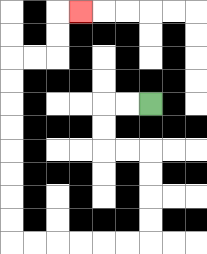{'start': '[6, 4]', 'end': '[3, 0]', 'path_directions': 'L,L,D,D,R,R,D,D,D,D,L,L,L,L,L,L,U,U,U,U,U,U,U,U,R,R,U,U,R', 'path_coordinates': '[[6, 4], [5, 4], [4, 4], [4, 5], [4, 6], [5, 6], [6, 6], [6, 7], [6, 8], [6, 9], [6, 10], [5, 10], [4, 10], [3, 10], [2, 10], [1, 10], [0, 10], [0, 9], [0, 8], [0, 7], [0, 6], [0, 5], [0, 4], [0, 3], [0, 2], [1, 2], [2, 2], [2, 1], [2, 0], [3, 0]]'}